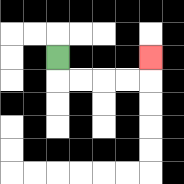{'start': '[2, 2]', 'end': '[6, 2]', 'path_directions': 'D,R,R,R,R,U', 'path_coordinates': '[[2, 2], [2, 3], [3, 3], [4, 3], [5, 3], [6, 3], [6, 2]]'}